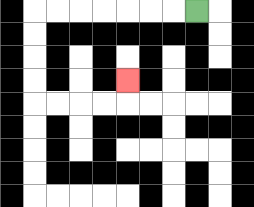{'start': '[8, 0]', 'end': '[5, 3]', 'path_directions': 'L,L,L,L,L,L,L,D,D,D,D,R,R,R,R,U', 'path_coordinates': '[[8, 0], [7, 0], [6, 0], [5, 0], [4, 0], [3, 0], [2, 0], [1, 0], [1, 1], [1, 2], [1, 3], [1, 4], [2, 4], [3, 4], [4, 4], [5, 4], [5, 3]]'}